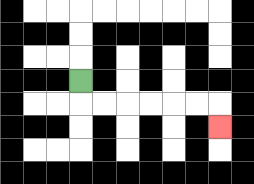{'start': '[3, 3]', 'end': '[9, 5]', 'path_directions': 'D,R,R,R,R,R,R,D', 'path_coordinates': '[[3, 3], [3, 4], [4, 4], [5, 4], [6, 4], [7, 4], [8, 4], [9, 4], [9, 5]]'}